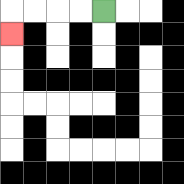{'start': '[4, 0]', 'end': '[0, 1]', 'path_directions': 'L,L,L,L,D', 'path_coordinates': '[[4, 0], [3, 0], [2, 0], [1, 0], [0, 0], [0, 1]]'}